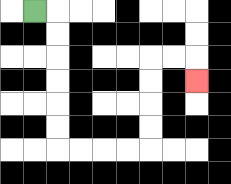{'start': '[1, 0]', 'end': '[8, 3]', 'path_directions': 'R,D,D,D,D,D,D,R,R,R,R,U,U,U,U,R,R,D', 'path_coordinates': '[[1, 0], [2, 0], [2, 1], [2, 2], [2, 3], [2, 4], [2, 5], [2, 6], [3, 6], [4, 6], [5, 6], [6, 6], [6, 5], [6, 4], [6, 3], [6, 2], [7, 2], [8, 2], [8, 3]]'}